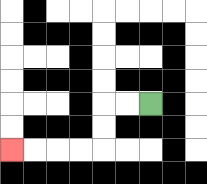{'start': '[6, 4]', 'end': '[0, 6]', 'path_directions': 'L,L,D,D,L,L,L,L', 'path_coordinates': '[[6, 4], [5, 4], [4, 4], [4, 5], [4, 6], [3, 6], [2, 6], [1, 6], [0, 6]]'}